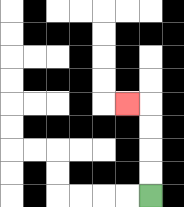{'start': '[6, 8]', 'end': '[5, 4]', 'path_directions': 'U,U,U,U,L', 'path_coordinates': '[[6, 8], [6, 7], [6, 6], [6, 5], [6, 4], [5, 4]]'}